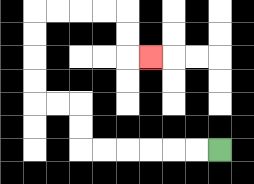{'start': '[9, 6]', 'end': '[6, 2]', 'path_directions': 'L,L,L,L,L,L,U,U,L,L,U,U,U,U,R,R,R,R,D,D,R', 'path_coordinates': '[[9, 6], [8, 6], [7, 6], [6, 6], [5, 6], [4, 6], [3, 6], [3, 5], [3, 4], [2, 4], [1, 4], [1, 3], [1, 2], [1, 1], [1, 0], [2, 0], [3, 0], [4, 0], [5, 0], [5, 1], [5, 2], [6, 2]]'}